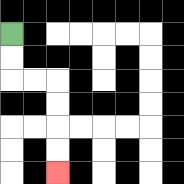{'start': '[0, 1]', 'end': '[2, 7]', 'path_directions': 'D,D,R,R,D,D,D,D', 'path_coordinates': '[[0, 1], [0, 2], [0, 3], [1, 3], [2, 3], [2, 4], [2, 5], [2, 6], [2, 7]]'}